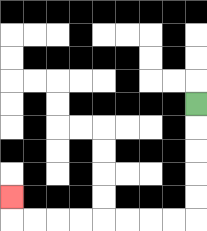{'start': '[8, 4]', 'end': '[0, 8]', 'path_directions': 'D,D,D,D,D,L,L,L,L,L,L,L,L,U', 'path_coordinates': '[[8, 4], [8, 5], [8, 6], [8, 7], [8, 8], [8, 9], [7, 9], [6, 9], [5, 9], [4, 9], [3, 9], [2, 9], [1, 9], [0, 9], [0, 8]]'}